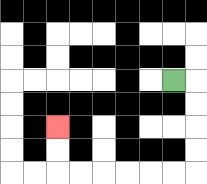{'start': '[7, 3]', 'end': '[2, 5]', 'path_directions': 'R,D,D,D,D,L,L,L,L,L,L,U,U', 'path_coordinates': '[[7, 3], [8, 3], [8, 4], [8, 5], [8, 6], [8, 7], [7, 7], [6, 7], [5, 7], [4, 7], [3, 7], [2, 7], [2, 6], [2, 5]]'}